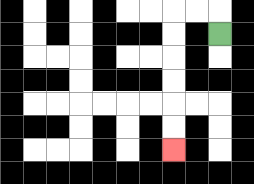{'start': '[9, 1]', 'end': '[7, 6]', 'path_directions': 'U,L,L,D,D,D,D,D,D', 'path_coordinates': '[[9, 1], [9, 0], [8, 0], [7, 0], [7, 1], [7, 2], [7, 3], [7, 4], [7, 5], [7, 6]]'}